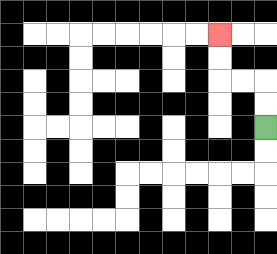{'start': '[11, 5]', 'end': '[9, 1]', 'path_directions': 'U,U,L,L,U,U', 'path_coordinates': '[[11, 5], [11, 4], [11, 3], [10, 3], [9, 3], [9, 2], [9, 1]]'}